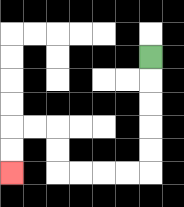{'start': '[6, 2]', 'end': '[0, 7]', 'path_directions': 'D,D,D,D,D,L,L,L,L,U,U,L,L,D,D', 'path_coordinates': '[[6, 2], [6, 3], [6, 4], [6, 5], [6, 6], [6, 7], [5, 7], [4, 7], [3, 7], [2, 7], [2, 6], [2, 5], [1, 5], [0, 5], [0, 6], [0, 7]]'}